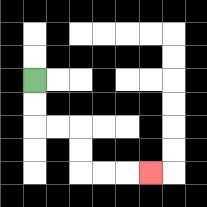{'start': '[1, 3]', 'end': '[6, 7]', 'path_directions': 'D,D,R,R,D,D,R,R,R', 'path_coordinates': '[[1, 3], [1, 4], [1, 5], [2, 5], [3, 5], [3, 6], [3, 7], [4, 7], [5, 7], [6, 7]]'}